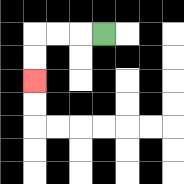{'start': '[4, 1]', 'end': '[1, 3]', 'path_directions': 'L,L,L,D,D', 'path_coordinates': '[[4, 1], [3, 1], [2, 1], [1, 1], [1, 2], [1, 3]]'}